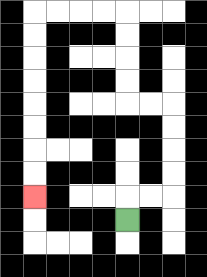{'start': '[5, 9]', 'end': '[1, 8]', 'path_directions': 'U,R,R,U,U,U,U,L,L,U,U,U,U,L,L,L,L,D,D,D,D,D,D,D,D', 'path_coordinates': '[[5, 9], [5, 8], [6, 8], [7, 8], [7, 7], [7, 6], [7, 5], [7, 4], [6, 4], [5, 4], [5, 3], [5, 2], [5, 1], [5, 0], [4, 0], [3, 0], [2, 0], [1, 0], [1, 1], [1, 2], [1, 3], [1, 4], [1, 5], [1, 6], [1, 7], [1, 8]]'}